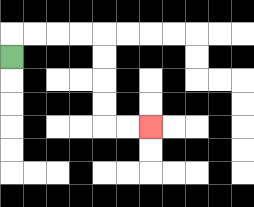{'start': '[0, 2]', 'end': '[6, 5]', 'path_directions': 'U,R,R,R,R,D,D,D,D,R,R', 'path_coordinates': '[[0, 2], [0, 1], [1, 1], [2, 1], [3, 1], [4, 1], [4, 2], [4, 3], [4, 4], [4, 5], [5, 5], [6, 5]]'}